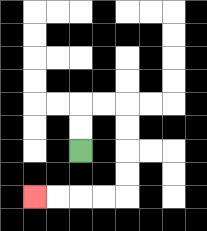{'start': '[3, 6]', 'end': '[1, 8]', 'path_directions': 'U,U,R,R,D,D,D,D,L,L,L,L', 'path_coordinates': '[[3, 6], [3, 5], [3, 4], [4, 4], [5, 4], [5, 5], [5, 6], [5, 7], [5, 8], [4, 8], [3, 8], [2, 8], [1, 8]]'}